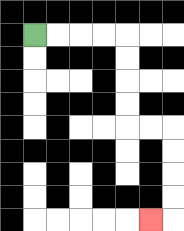{'start': '[1, 1]', 'end': '[6, 9]', 'path_directions': 'R,R,R,R,D,D,D,D,R,R,D,D,D,D,L', 'path_coordinates': '[[1, 1], [2, 1], [3, 1], [4, 1], [5, 1], [5, 2], [5, 3], [5, 4], [5, 5], [6, 5], [7, 5], [7, 6], [7, 7], [7, 8], [7, 9], [6, 9]]'}